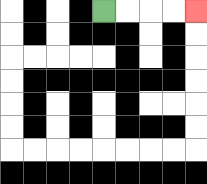{'start': '[4, 0]', 'end': '[8, 0]', 'path_directions': 'R,R,R,R', 'path_coordinates': '[[4, 0], [5, 0], [6, 0], [7, 0], [8, 0]]'}